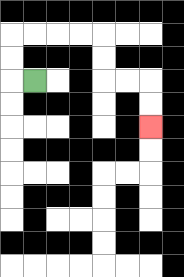{'start': '[1, 3]', 'end': '[6, 5]', 'path_directions': 'L,U,U,R,R,R,R,D,D,R,R,D,D', 'path_coordinates': '[[1, 3], [0, 3], [0, 2], [0, 1], [1, 1], [2, 1], [3, 1], [4, 1], [4, 2], [4, 3], [5, 3], [6, 3], [6, 4], [6, 5]]'}